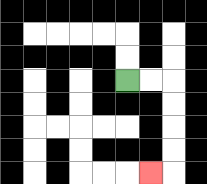{'start': '[5, 3]', 'end': '[6, 7]', 'path_directions': 'R,R,D,D,D,D,L', 'path_coordinates': '[[5, 3], [6, 3], [7, 3], [7, 4], [7, 5], [7, 6], [7, 7], [6, 7]]'}